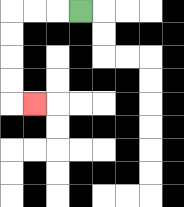{'start': '[3, 0]', 'end': '[1, 4]', 'path_directions': 'L,L,L,D,D,D,D,R', 'path_coordinates': '[[3, 0], [2, 0], [1, 0], [0, 0], [0, 1], [0, 2], [0, 3], [0, 4], [1, 4]]'}